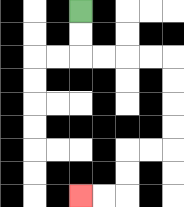{'start': '[3, 0]', 'end': '[3, 8]', 'path_directions': 'D,D,R,R,R,R,D,D,D,D,L,L,D,D,L,L', 'path_coordinates': '[[3, 0], [3, 1], [3, 2], [4, 2], [5, 2], [6, 2], [7, 2], [7, 3], [7, 4], [7, 5], [7, 6], [6, 6], [5, 6], [5, 7], [5, 8], [4, 8], [3, 8]]'}